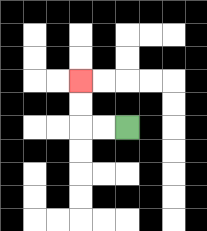{'start': '[5, 5]', 'end': '[3, 3]', 'path_directions': 'L,L,U,U', 'path_coordinates': '[[5, 5], [4, 5], [3, 5], [3, 4], [3, 3]]'}